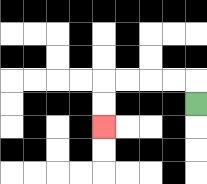{'start': '[8, 4]', 'end': '[4, 5]', 'path_directions': 'U,L,L,L,L,D,D', 'path_coordinates': '[[8, 4], [8, 3], [7, 3], [6, 3], [5, 3], [4, 3], [4, 4], [4, 5]]'}